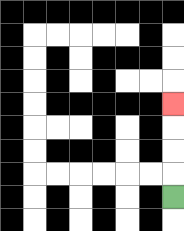{'start': '[7, 8]', 'end': '[7, 4]', 'path_directions': 'U,U,U,U', 'path_coordinates': '[[7, 8], [7, 7], [7, 6], [7, 5], [7, 4]]'}